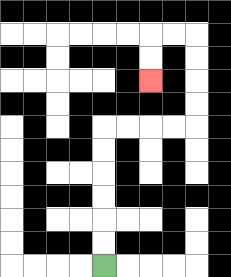{'start': '[4, 11]', 'end': '[6, 3]', 'path_directions': 'U,U,U,U,U,U,R,R,R,R,U,U,U,U,L,L,D,D', 'path_coordinates': '[[4, 11], [4, 10], [4, 9], [4, 8], [4, 7], [4, 6], [4, 5], [5, 5], [6, 5], [7, 5], [8, 5], [8, 4], [8, 3], [8, 2], [8, 1], [7, 1], [6, 1], [6, 2], [6, 3]]'}